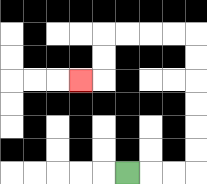{'start': '[5, 7]', 'end': '[3, 3]', 'path_directions': 'R,R,R,U,U,U,U,U,U,L,L,L,L,D,D,L', 'path_coordinates': '[[5, 7], [6, 7], [7, 7], [8, 7], [8, 6], [8, 5], [8, 4], [8, 3], [8, 2], [8, 1], [7, 1], [6, 1], [5, 1], [4, 1], [4, 2], [4, 3], [3, 3]]'}